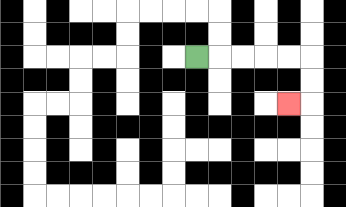{'start': '[8, 2]', 'end': '[12, 4]', 'path_directions': 'R,R,R,R,R,D,D,L', 'path_coordinates': '[[8, 2], [9, 2], [10, 2], [11, 2], [12, 2], [13, 2], [13, 3], [13, 4], [12, 4]]'}